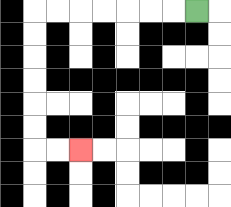{'start': '[8, 0]', 'end': '[3, 6]', 'path_directions': 'L,L,L,L,L,L,L,D,D,D,D,D,D,R,R', 'path_coordinates': '[[8, 0], [7, 0], [6, 0], [5, 0], [4, 0], [3, 0], [2, 0], [1, 0], [1, 1], [1, 2], [1, 3], [1, 4], [1, 5], [1, 6], [2, 6], [3, 6]]'}